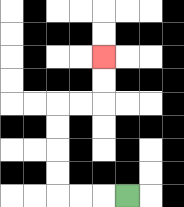{'start': '[5, 8]', 'end': '[4, 2]', 'path_directions': 'L,L,L,U,U,U,U,R,R,U,U', 'path_coordinates': '[[5, 8], [4, 8], [3, 8], [2, 8], [2, 7], [2, 6], [2, 5], [2, 4], [3, 4], [4, 4], [4, 3], [4, 2]]'}